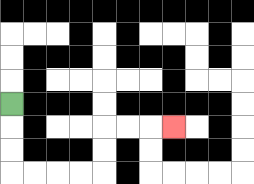{'start': '[0, 4]', 'end': '[7, 5]', 'path_directions': 'D,D,D,R,R,R,R,U,U,R,R,R', 'path_coordinates': '[[0, 4], [0, 5], [0, 6], [0, 7], [1, 7], [2, 7], [3, 7], [4, 7], [4, 6], [4, 5], [5, 5], [6, 5], [7, 5]]'}